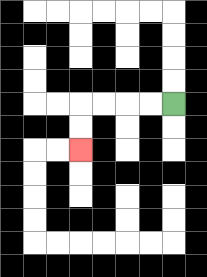{'start': '[7, 4]', 'end': '[3, 6]', 'path_directions': 'L,L,L,L,D,D', 'path_coordinates': '[[7, 4], [6, 4], [5, 4], [4, 4], [3, 4], [3, 5], [3, 6]]'}